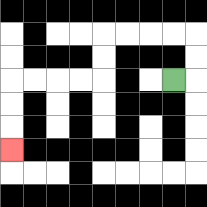{'start': '[7, 3]', 'end': '[0, 6]', 'path_directions': 'R,U,U,L,L,L,L,D,D,L,L,L,L,D,D,D', 'path_coordinates': '[[7, 3], [8, 3], [8, 2], [8, 1], [7, 1], [6, 1], [5, 1], [4, 1], [4, 2], [4, 3], [3, 3], [2, 3], [1, 3], [0, 3], [0, 4], [0, 5], [0, 6]]'}